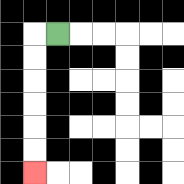{'start': '[2, 1]', 'end': '[1, 7]', 'path_directions': 'L,D,D,D,D,D,D', 'path_coordinates': '[[2, 1], [1, 1], [1, 2], [1, 3], [1, 4], [1, 5], [1, 6], [1, 7]]'}